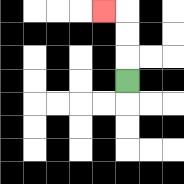{'start': '[5, 3]', 'end': '[4, 0]', 'path_directions': 'U,U,U,L', 'path_coordinates': '[[5, 3], [5, 2], [5, 1], [5, 0], [4, 0]]'}